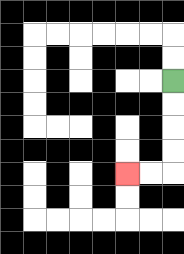{'start': '[7, 3]', 'end': '[5, 7]', 'path_directions': 'D,D,D,D,L,L', 'path_coordinates': '[[7, 3], [7, 4], [7, 5], [7, 6], [7, 7], [6, 7], [5, 7]]'}